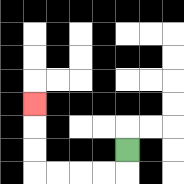{'start': '[5, 6]', 'end': '[1, 4]', 'path_directions': 'D,L,L,L,L,U,U,U', 'path_coordinates': '[[5, 6], [5, 7], [4, 7], [3, 7], [2, 7], [1, 7], [1, 6], [1, 5], [1, 4]]'}